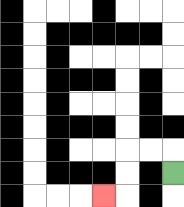{'start': '[7, 7]', 'end': '[4, 8]', 'path_directions': 'U,L,L,D,D,L', 'path_coordinates': '[[7, 7], [7, 6], [6, 6], [5, 6], [5, 7], [5, 8], [4, 8]]'}